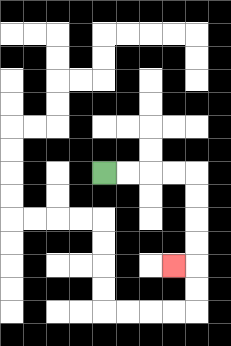{'start': '[4, 7]', 'end': '[7, 11]', 'path_directions': 'R,R,R,R,D,D,D,D,L', 'path_coordinates': '[[4, 7], [5, 7], [6, 7], [7, 7], [8, 7], [8, 8], [8, 9], [8, 10], [8, 11], [7, 11]]'}